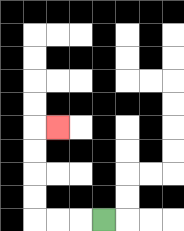{'start': '[4, 9]', 'end': '[2, 5]', 'path_directions': 'L,L,L,U,U,U,U,R', 'path_coordinates': '[[4, 9], [3, 9], [2, 9], [1, 9], [1, 8], [1, 7], [1, 6], [1, 5], [2, 5]]'}